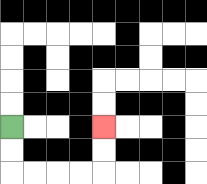{'start': '[0, 5]', 'end': '[4, 5]', 'path_directions': 'D,D,R,R,R,R,U,U', 'path_coordinates': '[[0, 5], [0, 6], [0, 7], [1, 7], [2, 7], [3, 7], [4, 7], [4, 6], [4, 5]]'}